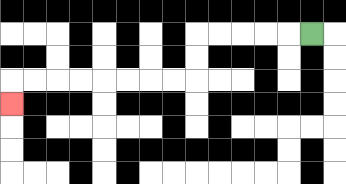{'start': '[13, 1]', 'end': '[0, 4]', 'path_directions': 'L,L,L,L,L,D,D,L,L,L,L,L,L,L,L,D', 'path_coordinates': '[[13, 1], [12, 1], [11, 1], [10, 1], [9, 1], [8, 1], [8, 2], [8, 3], [7, 3], [6, 3], [5, 3], [4, 3], [3, 3], [2, 3], [1, 3], [0, 3], [0, 4]]'}